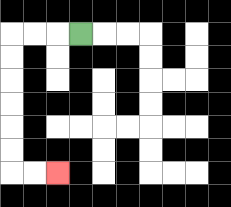{'start': '[3, 1]', 'end': '[2, 7]', 'path_directions': 'L,L,L,D,D,D,D,D,D,R,R', 'path_coordinates': '[[3, 1], [2, 1], [1, 1], [0, 1], [0, 2], [0, 3], [0, 4], [0, 5], [0, 6], [0, 7], [1, 7], [2, 7]]'}